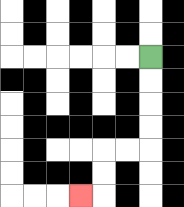{'start': '[6, 2]', 'end': '[3, 8]', 'path_directions': 'D,D,D,D,L,L,D,D,L', 'path_coordinates': '[[6, 2], [6, 3], [6, 4], [6, 5], [6, 6], [5, 6], [4, 6], [4, 7], [4, 8], [3, 8]]'}